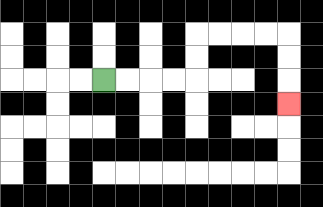{'start': '[4, 3]', 'end': '[12, 4]', 'path_directions': 'R,R,R,R,U,U,R,R,R,R,D,D,D', 'path_coordinates': '[[4, 3], [5, 3], [6, 3], [7, 3], [8, 3], [8, 2], [8, 1], [9, 1], [10, 1], [11, 1], [12, 1], [12, 2], [12, 3], [12, 4]]'}